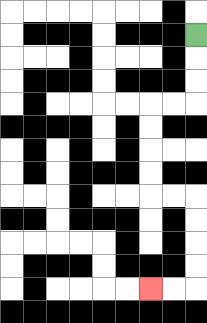{'start': '[8, 1]', 'end': '[6, 12]', 'path_directions': 'D,D,D,L,L,D,D,D,D,R,R,D,D,D,D,L,L', 'path_coordinates': '[[8, 1], [8, 2], [8, 3], [8, 4], [7, 4], [6, 4], [6, 5], [6, 6], [6, 7], [6, 8], [7, 8], [8, 8], [8, 9], [8, 10], [8, 11], [8, 12], [7, 12], [6, 12]]'}